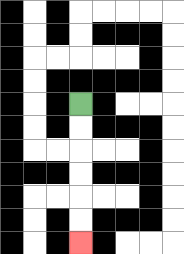{'start': '[3, 4]', 'end': '[3, 10]', 'path_directions': 'D,D,D,D,D,D', 'path_coordinates': '[[3, 4], [3, 5], [3, 6], [3, 7], [3, 8], [3, 9], [3, 10]]'}